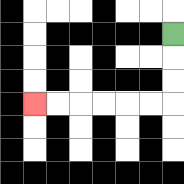{'start': '[7, 1]', 'end': '[1, 4]', 'path_directions': 'D,D,D,L,L,L,L,L,L', 'path_coordinates': '[[7, 1], [7, 2], [7, 3], [7, 4], [6, 4], [5, 4], [4, 4], [3, 4], [2, 4], [1, 4]]'}